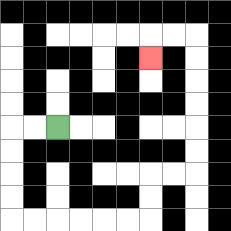{'start': '[2, 5]', 'end': '[6, 2]', 'path_directions': 'L,L,D,D,D,D,R,R,R,R,R,R,U,U,R,R,U,U,U,U,U,U,L,L,D', 'path_coordinates': '[[2, 5], [1, 5], [0, 5], [0, 6], [0, 7], [0, 8], [0, 9], [1, 9], [2, 9], [3, 9], [4, 9], [5, 9], [6, 9], [6, 8], [6, 7], [7, 7], [8, 7], [8, 6], [8, 5], [8, 4], [8, 3], [8, 2], [8, 1], [7, 1], [6, 1], [6, 2]]'}